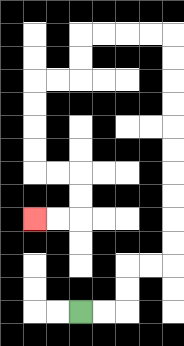{'start': '[3, 13]', 'end': '[1, 9]', 'path_directions': 'R,R,U,U,R,R,U,U,U,U,U,U,U,U,U,U,L,L,L,L,D,D,L,L,D,D,D,D,R,R,D,D,L,L', 'path_coordinates': '[[3, 13], [4, 13], [5, 13], [5, 12], [5, 11], [6, 11], [7, 11], [7, 10], [7, 9], [7, 8], [7, 7], [7, 6], [7, 5], [7, 4], [7, 3], [7, 2], [7, 1], [6, 1], [5, 1], [4, 1], [3, 1], [3, 2], [3, 3], [2, 3], [1, 3], [1, 4], [1, 5], [1, 6], [1, 7], [2, 7], [3, 7], [3, 8], [3, 9], [2, 9], [1, 9]]'}